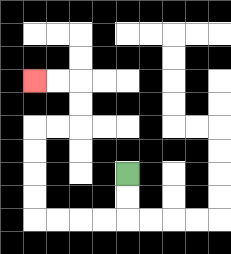{'start': '[5, 7]', 'end': '[1, 3]', 'path_directions': 'D,D,L,L,L,L,U,U,U,U,R,R,U,U,L,L', 'path_coordinates': '[[5, 7], [5, 8], [5, 9], [4, 9], [3, 9], [2, 9], [1, 9], [1, 8], [1, 7], [1, 6], [1, 5], [2, 5], [3, 5], [3, 4], [3, 3], [2, 3], [1, 3]]'}